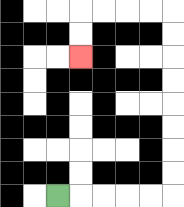{'start': '[2, 8]', 'end': '[3, 2]', 'path_directions': 'R,R,R,R,R,U,U,U,U,U,U,U,U,L,L,L,L,D,D', 'path_coordinates': '[[2, 8], [3, 8], [4, 8], [5, 8], [6, 8], [7, 8], [7, 7], [7, 6], [7, 5], [7, 4], [7, 3], [7, 2], [7, 1], [7, 0], [6, 0], [5, 0], [4, 0], [3, 0], [3, 1], [3, 2]]'}